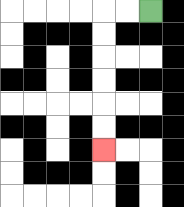{'start': '[6, 0]', 'end': '[4, 6]', 'path_directions': 'L,L,D,D,D,D,D,D', 'path_coordinates': '[[6, 0], [5, 0], [4, 0], [4, 1], [4, 2], [4, 3], [4, 4], [4, 5], [4, 6]]'}